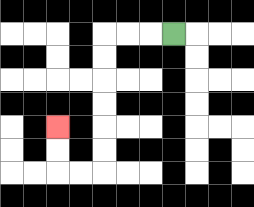{'start': '[7, 1]', 'end': '[2, 5]', 'path_directions': 'L,L,L,D,D,D,D,D,D,L,L,U,U', 'path_coordinates': '[[7, 1], [6, 1], [5, 1], [4, 1], [4, 2], [4, 3], [4, 4], [4, 5], [4, 6], [4, 7], [3, 7], [2, 7], [2, 6], [2, 5]]'}